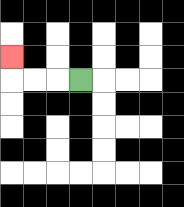{'start': '[3, 3]', 'end': '[0, 2]', 'path_directions': 'L,L,L,U', 'path_coordinates': '[[3, 3], [2, 3], [1, 3], [0, 3], [0, 2]]'}